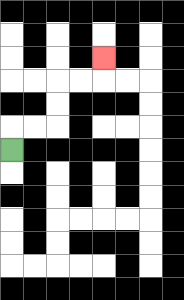{'start': '[0, 6]', 'end': '[4, 2]', 'path_directions': 'U,R,R,U,U,R,R,U', 'path_coordinates': '[[0, 6], [0, 5], [1, 5], [2, 5], [2, 4], [2, 3], [3, 3], [4, 3], [4, 2]]'}